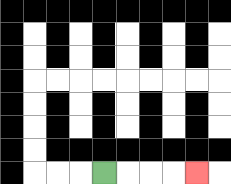{'start': '[4, 7]', 'end': '[8, 7]', 'path_directions': 'R,R,R,R', 'path_coordinates': '[[4, 7], [5, 7], [6, 7], [7, 7], [8, 7]]'}